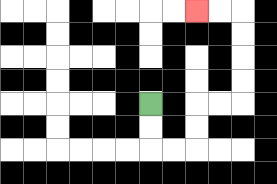{'start': '[6, 4]', 'end': '[8, 0]', 'path_directions': 'D,D,R,R,U,U,R,R,U,U,U,U,L,L', 'path_coordinates': '[[6, 4], [6, 5], [6, 6], [7, 6], [8, 6], [8, 5], [8, 4], [9, 4], [10, 4], [10, 3], [10, 2], [10, 1], [10, 0], [9, 0], [8, 0]]'}